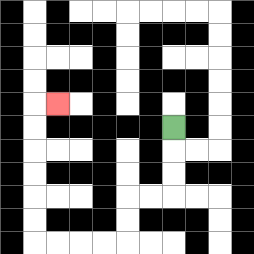{'start': '[7, 5]', 'end': '[2, 4]', 'path_directions': 'D,D,D,L,L,D,D,L,L,L,L,U,U,U,U,U,U,R', 'path_coordinates': '[[7, 5], [7, 6], [7, 7], [7, 8], [6, 8], [5, 8], [5, 9], [5, 10], [4, 10], [3, 10], [2, 10], [1, 10], [1, 9], [1, 8], [1, 7], [1, 6], [1, 5], [1, 4], [2, 4]]'}